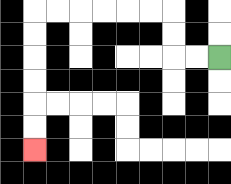{'start': '[9, 2]', 'end': '[1, 6]', 'path_directions': 'L,L,U,U,L,L,L,L,L,L,D,D,D,D,D,D', 'path_coordinates': '[[9, 2], [8, 2], [7, 2], [7, 1], [7, 0], [6, 0], [5, 0], [4, 0], [3, 0], [2, 0], [1, 0], [1, 1], [1, 2], [1, 3], [1, 4], [1, 5], [1, 6]]'}